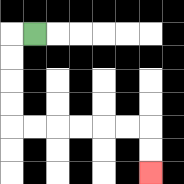{'start': '[1, 1]', 'end': '[6, 7]', 'path_directions': 'L,D,D,D,D,R,R,R,R,R,R,D,D', 'path_coordinates': '[[1, 1], [0, 1], [0, 2], [0, 3], [0, 4], [0, 5], [1, 5], [2, 5], [3, 5], [4, 5], [5, 5], [6, 5], [6, 6], [6, 7]]'}